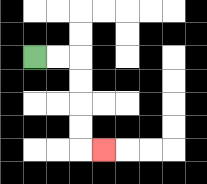{'start': '[1, 2]', 'end': '[4, 6]', 'path_directions': 'R,R,D,D,D,D,R', 'path_coordinates': '[[1, 2], [2, 2], [3, 2], [3, 3], [3, 4], [3, 5], [3, 6], [4, 6]]'}